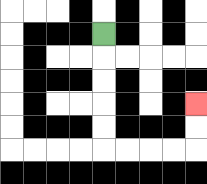{'start': '[4, 1]', 'end': '[8, 4]', 'path_directions': 'D,D,D,D,D,R,R,R,R,U,U', 'path_coordinates': '[[4, 1], [4, 2], [4, 3], [4, 4], [4, 5], [4, 6], [5, 6], [6, 6], [7, 6], [8, 6], [8, 5], [8, 4]]'}